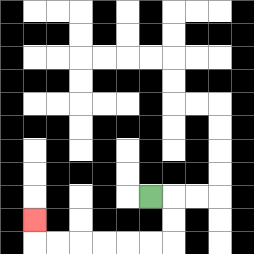{'start': '[6, 8]', 'end': '[1, 9]', 'path_directions': 'R,D,D,L,L,L,L,L,L,U', 'path_coordinates': '[[6, 8], [7, 8], [7, 9], [7, 10], [6, 10], [5, 10], [4, 10], [3, 10], [2, 10], [1, 10], [1, 9]]'}